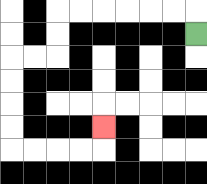{'start': '[8, 1]', 'end': '[4, 5]', 'path_directions': 'U,L,L,L,L,L,L,D,D,L,L,D,D,D,D,R,R,R,R,U', 'path_coordinates': '[[8, 1], [8, 0], [7, 0], [6, 0], [5, 0], [4, 0], [3, 0], [2, 0], [2, 1], [2, 2], [1, 2], [0, 2], [0, 3], [0, 4], [0, 5], [0, 6], [1, 6], [2, 6], [3, 6], [4, 6], [4, 5]]'}